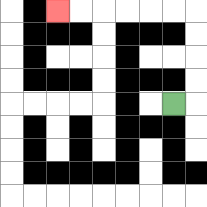{'start': '[7, 4]', 'end': '[2, 0]', 'path_directions': 'R,U,U,U,U,L,L,L,L,L,L', 'path_coordinates': '[[7, 4], [8, 4], [8, 3], [8, 2], [8, 1], [8, 0], [7, 0], [6, 0], [5, 0], [4, 0], [3, 0], [2, 0]]'}